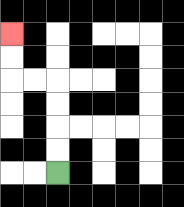{'start': '[2, 7]', 'end': '[0, 1]', 'path_directions': 'U,U,U,U,L,L,U,U', 'path_coordinates': '[[2, 7], [2, 6], [2, 5], [2, 4], [2, 3], [1, 3], [0, 3], [0, 2], [0, 1]]'}